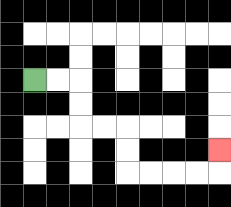{'start': '[1, 3]', 'end': '[9, 6]', 'path_directions': 'R,R,D,D,R,R,D,D,R,R,R,R,U', 'path_coordinates': '[[1, 3], [2, 3], [3, 3], [3, 4], [3, 5], [4, 5], [5, 5], [5, 6], [5, 7], [6, 7], [7, 7], [8, 7], [9, 7], [9, 6]]'}